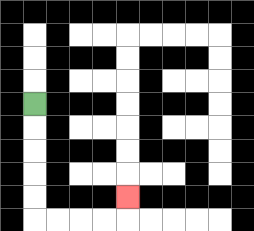{'start': '[1, 4]', 'end': '[5, 8]', 'path_directions': 'D,D,D,D,D,R,R,R,R,U', 'path_coordinates': '[[1, 4], [1, 5], [1, 6], [1, 7], [1, 8], [1, 9], [2, 9], [3, 9], [4, 9], [5, 9], [5, 8]]'}